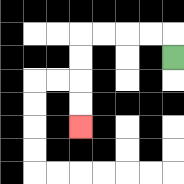{'start': '[7, 2]', 'end': '[3, 5]', 'path_directions': 'U,L,L,L,L,D,D,D,D', 'path_coordinates': '[[7, 2], [7, 1], [6, 1], [5, 1], [4, 1], [3, 1], [3, 2], [3, 3], [3, 4], [3, 5]]'}